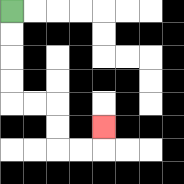{'start': '[0, 0]', 'end': '[4, 5]', 'path_directions': 'D,D,D,D,R,R,D,D,R,R,U', 'path_coordinates': '[[0, 0], [0, 1], [0, 2], [0, 3], [0, 4], [1, 4], [2, 4], [2, 5], [2, 6], [3, 6], [4, 6], [4, 5]]'}